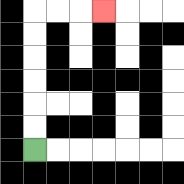{'start': '[1, 6]', 'end': '[4, 0]', 'path_directions': 'U,U,U,U,U,U,R,R,R', 'path_coordinates': '[[1, 6], [1, 5], [1, 4], [1, 3], [1, 2], [1, 1], [1, 0], [2, 0], [3, 0], [4, 0]]'}